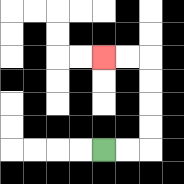{'start': '[4, 6]', 'end': '[4, 2]', 'path_directions': 'R,R,U,U,U,U,L,L', 'path_coordinates': '[[4, 6], [5, 6], [6, 6], [6, 5], [6, 4], [6, 3], [6, 2], [5, 2], [4, 2]]'}